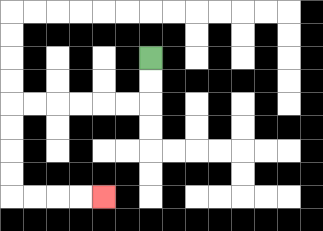{'start': '[6, 2]', 'end': '[4, 8]', 'path_directions': 'D,D,L,L,L,L,L,L,D,D,D,D,R,R,R,R', 'path_coordinates': '[[6, 2], [6, 3], [6, 4], [5, 4], [4, 4], [3, 4], [2, 4], [1, 4], [0, 4], [0, 5], [0, 6], [0, 7], [0, 8], [1, 8], [2, 8], [3, 8], [4, 8]]'}